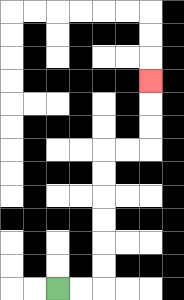{'start': '[2, 12]', 'end': '[6, 3]', 'path_directions': 'R,R,U,U,U,U,U,U,R,R,U,U,U', 'path_coordinates': '[[2, 12], [3, 12], [4, 12], [4, 11], [4, 10], [4, 9], [4, 8], [4, 7], [4, 6], [5, 6], [6, 6], [6, 5], [6, 4], [6, 3]]'}